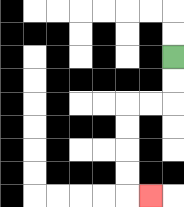{'start': '[7, 2]', 'end': '[6, 8]', 'path_directions': 'D,D,L,L,D,D,D,D,R', 'path_coordinates': '[[7, 2], [7, 3], [7, 4], [6, 4], [5, 4], [5, 5], [5, 6], [5, 7], [5, 8], [6, 8]]'}